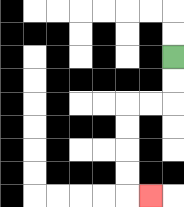{'start': '[7, 2]', 'end': '[6, 8]', 'path_directions': 'D,D,L,L,D,D,D,D,R', 'path_coordinates': '[[7, 2], [7, 3], [7, 4], [6, 4], [5, 4], [5, 5], [5, 6], [5, 7], [5, 8], [6, 8]]'}